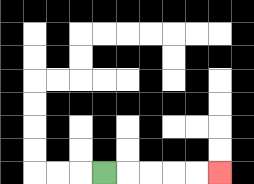{'start': '[4, 7]', 'end': '[9, 7]', 'path_directions': 'R,R,R,R,R', 'path_coordinates': '[[4, 7], [5, 7], [6, 7], [7, 7], [8, 7], [9, 7]]'}